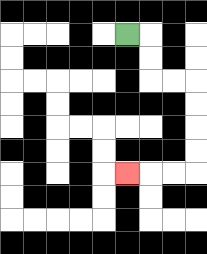{'start': '[5, 1]', 'end': '[5, 7]', 'path_directions': 'R,D,D,R,R,D,D,D,D,L,L,L', 'path_coordinates': '[[5, 1], [6, 1], [6, 2], [6, 3], [7, 3], [8, 3], [8, 4], [8, 5], [8, 6], [8, 7], [7, 7], [6, 7], [5, 7]]'}